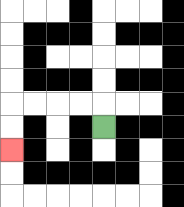{'start': '[4, 5]', 'end': '[0, 6]', 'path_directions': 'U,L,L,L,L,D,D', 'path_coordinates': '[[4, 5], [4, 4], [3, 4], [2, 4], [1, 4], [0, 4], [0, 5], [0, 6]]'}